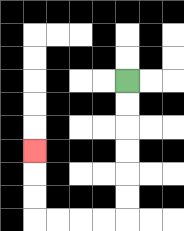{'start': '[5, 3]', 'end': '[1, 6]', 'path_directions': 'D,D,D,D,D,D,L,L,L,L,U,U,U', 'path_coordinates': '[[5, 3], [5, 4], [5, 5], [5, 6], [5, 7], [5, 8], [5, 9], [4, 9], [3, 9], [2, 9], [1, 9], [1, 8], [1, 7], [1, 6]]'}